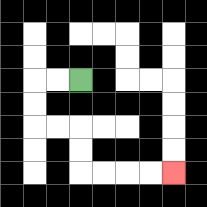{'start': '[3, 3]', 'end': '[7, 7]', 'path_directions': 'L,L,D,D,R,R,D,D,R,R,R,R', 'path_coordinates': '[[3, 3], [2, 3], [1, 3], [1, 4], [1, 5], [2, 5], [3, 5], [3, 6], [3, 7], [4, 7], [5, 7], [6, 7], [7, 7]]'}